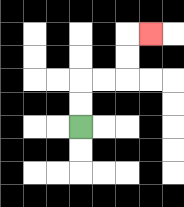{'start': '[3, 5]', 'end': '[6, 1]', 'path_directions': 'U,U,R,R,U,U,R', 'path_coordinates': '[[3, 5], [3, 4], [3, 3], [4, 3], [5, 3], [5, 2], [5, 1], [6, 1]]'}